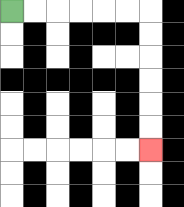{'start': '[0, 0]', 'end': '[6, 6]', 'path_directions': 'R,R,R,R,R,R,D,D,D,D,D,D', 'path_coordinates': '[[0, 0], [1, 0], [2, 0], [3, 0], [4, 0], [5, 0], [6, 0], [6, 1], [6, 2], [6, 3], [6, 4], [6, 5], [6, 6]]'}